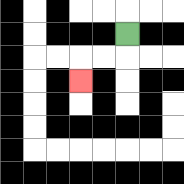{'start': '[5, 1]', 'end': '[3, 3]', 'path_directions': 'D,L,L,D', 'path_coordinates': '[[5, 1], [5, 2], [4, 2], [3, 2], [3, 3]]'}